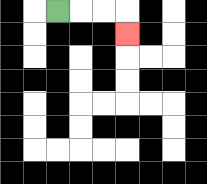{'start': '[2, 0]', 'end': '[5, 1]', 'path_directions': 'R,R,R,D', 'path_coordinates': '[[2, 0], [3, 0], [4, 0], [5, 0], [5, 1]]'}